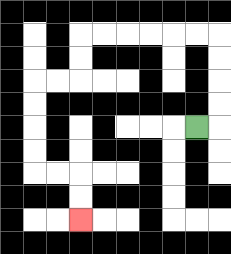{'start': '[8, 5]', 'end': '[3, 9]', 'path_directions': 'R,U,U,U,U,L,L,L,L,L,L,D,D,L,L,D,D,D,D,R,R,D,D', 'path_coordinates': '[[8, 5], [9, 5], [9, 4], [9, 3], [9, 2], [9, 1], [8, 1], [7, 1], [6, 1], [5, 1], [4, 1], [3, 1], [3, 2], [3, 3], [2, 3], [1, 3], [1, 4], [1, 5], [1, 6], [1, 7], [2, 7], [3, 7], [3, 8], [3, 9]]'}